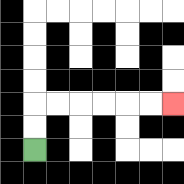{'start': '[1, 6]', 'end': '[7, 4]', 'path_directions': 'U,U,R,R,R,R,R,R', 'path_coordinates': '[[1, 6], [1, 5], [1, 4], [2, 4], [3, 4], [4, 4], [5, 4], [6, 4], [7, 4]]'}